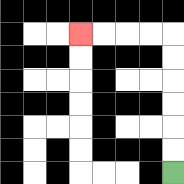{'start': '[7, 7]', 'end': '[3, 1]', 'path_directions': 'U,U,U,U,U,U,L,L,L,L', 'path_coordinates': '[[7, 7], [7, 6], [7, 5], [7, 4], [7, 3], [7, 2], [7, 1], [6, 1], [5, 1], [4, 1], [3, 1]]'}